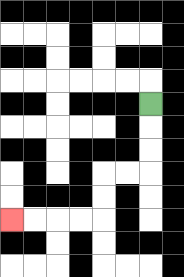{'start': '[6, 4]', 'end': '[0, 9]', 'path_directions': 'D,D,D,L,L,D,D,L,L,L,L', 'path_coordinates': '[[6, 4], [6, 5], [6, 6], [6, 7], [5, 7], [4, 7], [4, 8], [4, 9], [3, 9], [2, 9], [1, 9], [0, 9]]'}